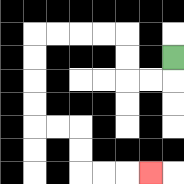{'start': '[7, 2]', 'end': '[6, 7]', 'path_directions': 'D,L,L,U,U,L,L,L,L,D,D,D,D,R,R,D,D,R,R,R', 'path_coordinates': '[[7, 2], [7, 3], [6, 3], [5, 3], [5, 2], [5, 1], [4, 1], [3, 1], [2, 1], [1, 1], [1, 2], [1, 3], [1, 4], [1, 5], [2, 5], [3, 5], [3, 6], [3, 7], [4, 7], [5, 7], [6, 7]]'}